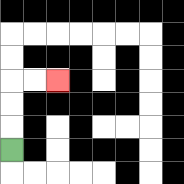{'start': '[0, 6]', 'end': '[2, 3]', 'path_directions': 'U,U,U,R,R', 'path_coordinates': '[[0, 6], [0, 5], [0, 4], [0, 3], [1, 3], [2, 3]]'}